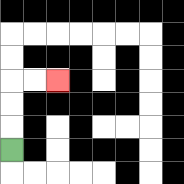{'start': '[0, 6]', 'end': '[2, 3]', 'path_directions': 'U,U,U,R,R', 'path_coordinates': '[[0, 6], [0, 5], [0, 4], [0, 3], [1, 3], [2, 3]]'}